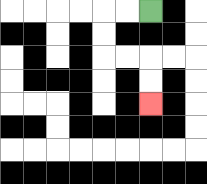{'start': '[6, 0]', 'end': '[6, 4]', 'path_directions': 'L,L,D,D,R,R,D,D', 'path_coordinates': '[[6, 0], [5, 0], [4, 0], [4, 1], [4, 2], [5, 2], [6, 2], [6, 3], [6, 4]]'}